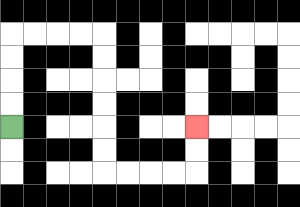{'start': '[0, 5]', 'end': '[8, 5]', 'path_directions': 'U,U,U,U,R,R,R,R,D,D,D,D,D,D,R,R,R,R,U,U', 'path_coordinates': '[[0, 5], [0, 4], [0, 3], [0, 2], [0, 1], [1, 1], [2, 1], [3, 1], [4, 1], [4, 2], [4, 3], [4, 4], [4, 5], [4, 6], [4, 7], [5, 7], [6, 7], [7, 7], [8, 7], [8, 6], [8, 5]]'}